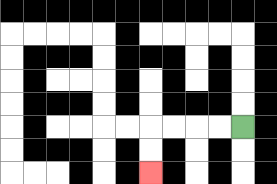{'start': '[10, 5]', 'end': '[6, 7]', 'path_directions': 'L,L,L,L,D,D', 'path_coordinates': '[[10, 5], [9, 5], [8, 5], [7, 5], [6, 5], [6, 6], [6, 7]]'}